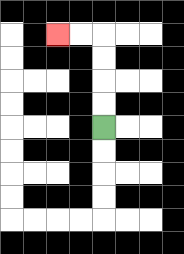{'start': '[4, 5]', 'end': '[2, 1]', 'path_directions': 'U,U,U,U,L,L', 'path_coordinates': '[[4, 5], [4, 4], [4, 3], [4, 2], [4, 1], [3, 1], [2, 1]]'}